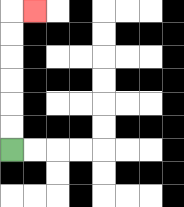{'start': '[0, 6]', 'end': '[1, 0]', 'path_directions': 'U,U,U,U,U,U,R', 'path_coordinates': '[[0, 6], [0, 5], [0, 4], [0, 3], [0, 2], [0, 1], [0, 0], [1, 0]]'}